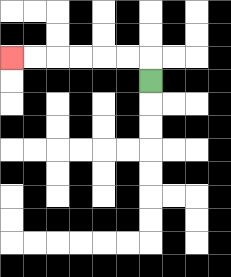{'start': '[6, 3]', 'end': '[0, 2]', 'path_directions': 'U,L,L,L,L,L,L', 'path_coordinates': '[[6, 3], [6, 2], [5, 2], [4, 2], [3, 2], [2, 2], [1, 2], [0, 2]]'}